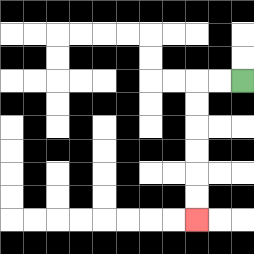{'start': '[10, 3]', 'end': '[8, 9]', 'path_directions': 'L,L,D,D,D,D,D,D', 'path_coordinates': '[[10, 3], [9, 3], [8, 3], [8, 4], [8, 5], [8, 6], [8, 7], [8, 8], [8, 9]]'}